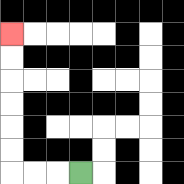{'start': '[3, 7]', 'end': '[0, 1]', 'path_directions': 'L,L,L,U,U,U,U,U,U', 'path_coordinates': '[[3, 7], [2, 7], [1, 7], [0, 7], [0, 6], [0, 5], [0, 4], [0, 3], [0, 2], [0, 1]]'}